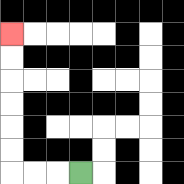{'start': '[3, 7]', 'end': '[0, 1]', 'path_directions': 'L,L,L,U,U,U,U,U,U', 'path_coordinates': '[[3, 7], [2, 7], [1, 7], [0, 7], [0, 6], [0, 5], [0, 4], [0, 3], [0, 2], [0, 1]]'}